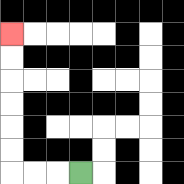{'start': '[3, 7]', 'end': '[0, 1]', 'path_directions': 'L,L,L,U,U,U,U,U,U', 'path_coordinates': '[[3, 7], [2, 7], [1, 7], [0, 7], [0, 6], [0, 5], [0, 4], [0, 3], [0, 2], [0, 1]]'}